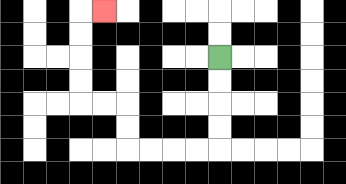{'start': '[9, 2]', 'end': '[4, 0]', 'path_directions': 'D,D,D,D,L,L,L,L,U,U,L,L,U,U,U,U,R', 'path_coordinates': '[[9, 2], [9, 3], [9, 4], [9, 5], [9, 6], [8, 6], [7, 6], [6, 6], [5, 6], [5, 5], [5, 4], [4, 4], [3, 4], [3, 3], [3, 2], [3, 1], [3, 0], [4, 0]]'}